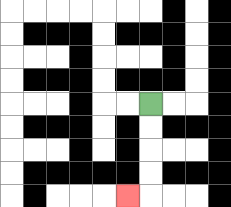{'start': '[6, 4]', 'end': '[5, 8]', 'path_directions': 'D,D,D,D,L', 'path_coordinates': '[[6, 4], [6, 5], [6, 6], [6, 7], [6, 8], [5, 8]]'}